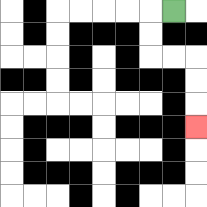{'start': '[7, 0]', 'end': '[8, 5]', 'path_directions': 'L,D,D,R,R,D,D,D', 'path_coordinates': '[[7, 0], [6, 0], [6, 1], [6, 2], [7, 2], [8, 2], [8, 3], [8, 4], [8, 5]]'}